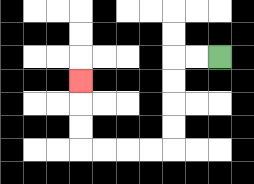{'start': '[9, 2]', 'end': '[3, 3]', 'path_directions': 'L,L,D,D,D,D,L,L,L,L,U,U,U', 'path_coordinates': '[[9, 2], [8, 2], [7, 2], [7, 3], [7, 4], [7, 5], [7, 6], [6, 6], [5, 6], [4, 6], [3, 6], [3, 5], [3, 4], [3, 3]]'}